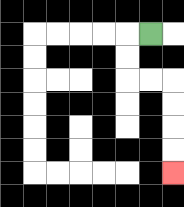{'start': '[6, 1]', 'end': '[7, 7]', 'path_directions': 'L,D,D,R,R,D,D,D,D', 'path_coordinates': '[[6, 1], [5, 1], [5, 2], [5, 3], [6, 3], [7, 3], [7, 4], [7, 5], [7, 6], [7, 7]]'}